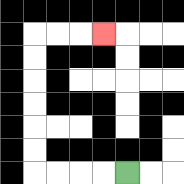{'start': '[5, 7]', 'end': '[4, 1]', 'path_directions': 'L,L,L,L,U,U,U,U,U,U,R,R,R', 'path_coordinates': '[[5, 7], [4, 7], [3, 7], [2, 7], [1, 7], [1, 6], [1, 5], [1, 4], [1, 3], [1, 2], [1, 1], [2, 1], [3, 1], [4, 1]]'}